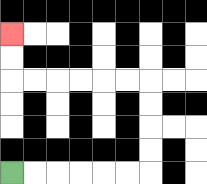{'start': '[0, 7]', 'end': '[0, 1]', 'path_directions': 'R,R,R,R,R,R,U,U,U,U,L,L,L,L,L,L,U,U', 'path_coordinates': '[[0, 7], [1, 7], [2, 7], [3, 7], [4, 7], [5, 7], [6, 7], [6, 6], [6, 5], [6, 4], [6, 3], [5, 3], [4, 3], [3, 3], [2, 3], [1, 3], [0, 3], [0, 2], [0, 1]]'}